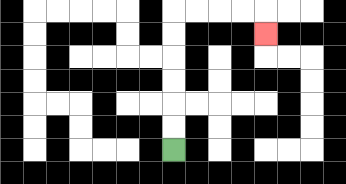{'start': '[7, 6]', 'end': '[11, 1]', 'path_directions': 'U,U,U,U,U,U,R,R,R,R,D', 'path_coordinates': '[[7, 6], [7, 5], [7, 4], [7, 3], [7, 2], [7, 1], [7, 0], [8, 0], [9, 0], [10, 0], [11, 0], [11, 1]]'}